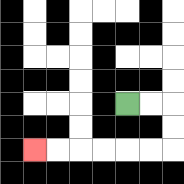{'start': '[5, 4]', 'end': '[1, 6]', 'path_directions': 'R,R,D,D,L,L,L,L,L,L', 'path_coordinates': '[[5, 4], [6, 4], [7, 4], [7, 5], [7, 6], [6, 6], [5, 6], [4, 6], [3, 6], [2, 6], [1, 6]]'}